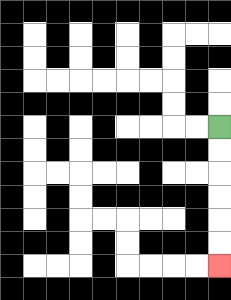{'start': '[9, 5]', 'end': '[9, 11]', 'path_directions': 'D,D,D,D,D,D', 'path_coordinates': '[[9, 5], [9, 6], [9, 7], [9, 8], [9, 9], [9, 10], [9, 11]]'}